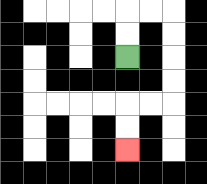{'start': '[5, 2]', 'end': '[5, 6]', 'path_directions': 'U,U,R,R,D,D,D,D,L,L,D,D', 'path_coordinates': '[[5, 2], [5, 1], [5, 0], [6, 0], [7, 0], [7, 1], [7, 2], [7, 3], [7, 4], [6, 4], [5, 4], [5, 5], [5, 6]]'}